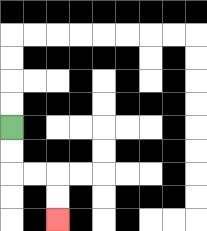{'start': '[0, 5]', 'end': '[2, 9]', 'path_directions': 'D,D,R,R,D,D', 'path_coordinates': '[[0, 5], [0, 6], [0, 7], [1, 7], [2, 7], [2, 8], [2, 9]]'}